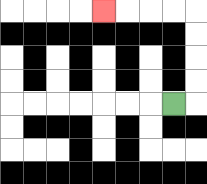{'start': '[7, 4]', 'end': '[4, 0]', 'path_directions': 'R,U,U,U,U,L,L,L,L', 'path_coordinates': '[[7, 4], [8, 4], [8, 3], [8, 2], [8, 1], [8, 0], [7, 0], [6, 0], [5, 0], [4, 0]]'}